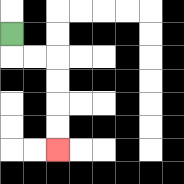{'start': '[0, 1]', 'end': '[2, 6]', 'path_directions': 'D,R,R,D,D,D,D', 'path_coordinates': '[[0, 1], [0, 2], [1, 2], [2, 2], [2, 3], [2, 4], [2, 5], [2, 6]]'}